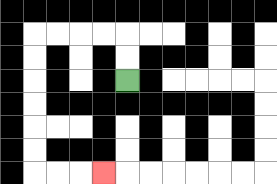{'start': '[5, 3]', 'end': '[4, 7]', 'path_directions': 'U,U,L,L,L,L,D,D,D,D,D,D,R,R,R', 'path_coordinates': '[[5, 3], [5, 2], [5, 1], [4, 1], [3, 1], [2, 1], [1, 1], [1, 2], [1, 3], [1, 4], [1, 5], [1, 6], [1, 7], [2, 7], [3, 7], [4, 7]]'}